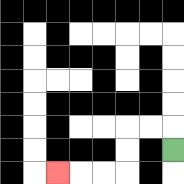{'start': '[7, 6]', 'end': '[2, 7]', 'path_directions': 'U,L,L,D,D,L,L,L', 'path_coordinates': '[[7, 6], [7, 5], [6, 5], [5, 5], [5, 6], [5, 7], [4, 7], [3, 7], [2, 7]]'}